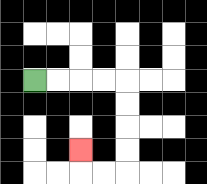{'start': '[1, 3]', 'end': '[3, 6]', 'path_directions': 'R,R,R,R,D,D,D,D,L,L,U', 'path_coordinates': '[[1, 3], [2, 3], [3, 3], [4, 3], [5, 3], [5, 4], [5, 5], [5, 6], [5, 7], [4, 7], [3, 7], [3, 6]]'}